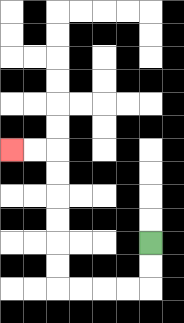{'start': '[6, 10]', 'end': '[0, 6]', 'path_directions': 'D,D,L,L,L,L,U,U,U,U,U,U,L,L', 'path_coordinates': '[[6, 10], [6, 11], [6, 12], [5, 12], [4, 12], [3, 12], [2, 12], [2, 11], [2, 10], [2, 9], [2, 8], [2, 7], [2, 6], [1, 6], [0, 6]]'}